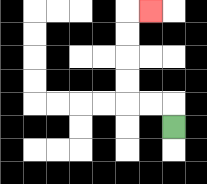{'start': '[7, 5]', 'end': '[6, 0]', 'path_directions': 'U,L,L,U,U,U,U,R', 'path_coordinates': '[[7, 5], [7, 4], [6, 4], [5, 4], [5, 3], [5, 2], [5, 1], [5, 0], [6, 0]]'}